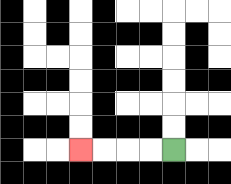{'start': '[7, 6]', 'end': '[3, 6]', 'path_directions': 'L,L,L,L', 'path_coordinates': '[[7, 6], [6, 6], [5, 6], [4, 6], [3, 6]]'}